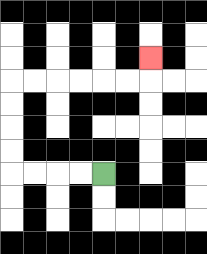{'start': '[4, 7]', 'end': '[6, 2]', 'path_directions': 'L,L,L,L,U,U,U,U,R,R,R,R,R,R,U', 'path_coordinates': '[[4, 7], [3, 7], [2, 7], [1, 7], [0, 7], [0, 6], [0, 5], [0, 4], [0, 3], [1, 3], [2, 3], [3, 3], [4, 3], [5, 3], [6, 3], [6, 2]]'}